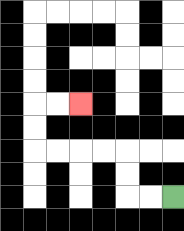{'start': '[7, 8]', 'end': '[3, 4]', 'path_directions': 'L,L,U,U,L,L,L,L,U,U,R,R', 'path_coordinates': '[[7, 8], [6, 8], [5, 8], [5, 7], [5, 6], [4, 6], [3, 6], [2, 6], [1, 6], [1, 5], [1, 4], [2, 4], [3, 4]]'}